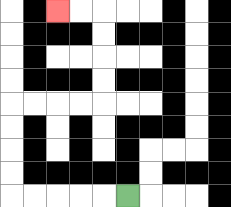{'start': '[5, 8]', 'end': '[2, 0]', 'path_directions': 'L,L,L,L,L,U,U,U,U,R,R,R,R,U,U,U,U,L,L', 'path_coordinates': '[[5, 8], [4, 8], [3, 8], [2, 8], [1, 8], [0, 8], [0, 7], [0, 6], [0, 5], [0, 4], [1, 4], [2, 4], [3, 4], [4, 4], [4, 3], [4, 2], [4, 1], [4, 0], [3, 0], [2, 0]]'}